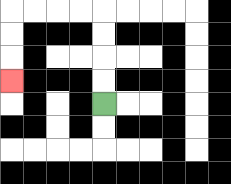{'start': '[4, 4]', 'end': '[0, 3]', 'path_directions': 'U,U,U,U,L,L,L,L,D,D,D', 'path_coordinates': '[[4, 4], [4, 3], [4, 2], [4, 1], [4, 0], [3, 0], [2, 0], [1, 0], [0, 0], [0, 1], [0, 2], [0, 3]]'}